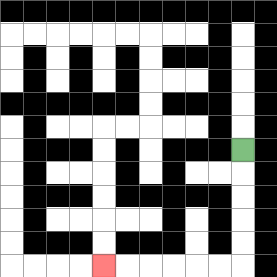{'start': '[10, 6]', 'end': '[4, 11]', 'path_directions': 'D,D,D,D,D,L,L,L,L,L,L', 'path_coordinates': '[[10, 6], [10, 7], [10, 8], [10, 9], [10, 10], [10, 11], [9, 11], [8, 11], [7, 11], [6, 11], [5, 11], [4, 11]]'}